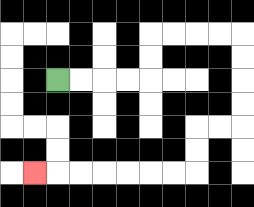{'start': '[2, 3]', 'end': '[1, 7]', 'path_directions': 'R,R,R,R,U,U,R,R,R,R,D,D,D,D,L,L,D,D,L,L,L,L,L,L,L', 'path_coordinates': '[[2, 3], [3, 3], [4, 3], [5, 3], [6, 3], [6, 2], [6, 1], [7, 1], [8, 1], [9, 1], [10, 1], [10, 2], [10, 3], [10, 4], [10, 5], [9, 5], [8, 5], [8, 6], [8, 7], [7, 7], [6, 7], [5, 7], [4, 7], [3, 7], [2, 7], [1, 7]]'}